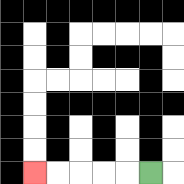{'start': '[6, 7]', 'end': '[1, 7]', 'path_directions': 'L,L,L,L,L', 'path_coordinates': '[[6, 7], [5, 7], [4, 7], [3, 7], [2, 7], [1, 7]]'}